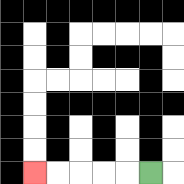{'start': '[6, 7]', 'end': '[1, 7]', 'path_directions': 'L,L,L,L,L', 'path_coordinates': '[[6, 7], [5, 7], [4, 7], [3, 7], [2, 7], [1, 7]]'}